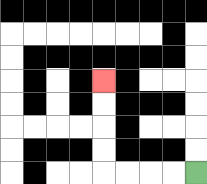{'start': '[8, 7]', 'end': '[4, 3]', 'path_directions': 'L,L,L,L,U,U,U,U', 'path_coordinates': '[[8, 7], [7, 7], [6, 7], [5, 7], [4, 7], [4, 6], [4, 5], [4, 4], [4, 3]]'}